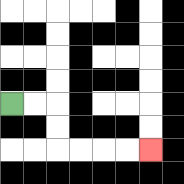{'start': '[0, 4]', 'end': '[6, 6]', 'path_directions': 'R,R,D,D,R,R,R,R', 'path_coordinates': '[[0, 4], [1, 4], [2, 4], [2, 5], [2, 6], [3, 6], [4, 6], [5, 6], [6, 6]]'}